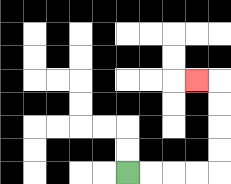{'start': '[5, 7]', 'end': '[8, 3]', 'path_directions': 'R,R,R,R,U,U,U,U,L', 'path_coordinates': '[[5, 7], [6, 7], [7, 7], [8, 7], [9, 7], [9, 6], [9, 5], [9, 4], [9, 3], [8, 3]]'}